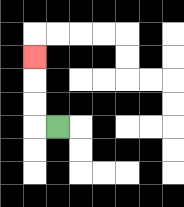{'start': '[2, 5]', 'end': '[1, 2]', 'path_directions': 'L,U,U,U', 'path_coordinates': '[[2, 5], [1, 5], [1, 4], [1, 3], [1, 2]]'}